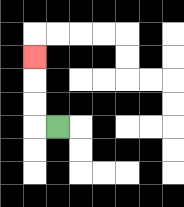{'start': '[2, 5]', 'end': '[1, 2]', 'path_directions': 'L,U,U,U', 'path_coordinates': '[[2, 5], [1, 5], [1, 4], [1, 3], [1, 2]]'}